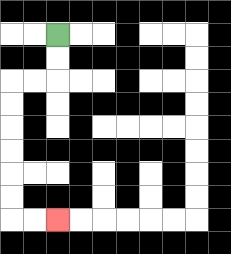{'start': '[2, 1]', 'end': '[2, 9]', 'path_directions': 'D,D,L,L,D,D,D,D,D,D,R,R', 'path_coordinates': '[[2, 1], [2, 2], [2, 3], [1, 3], [0, 3], [0, 4], [0, 5], [0, 6], [0, 7], [0, 8], [0, 9], [1, 9], [2, 9]]'}